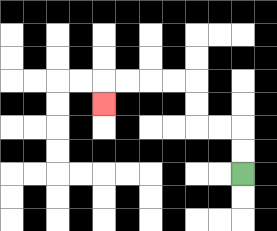{'start': '[10, 7]', 'end': '[4, 4]', 'path_directions': 'U,U,L,L,U,U,L,L,L,L,D', 'path_coordinates': '[[10, 7], [10, 6], [10, 5], [9, 5], [8, 5], [8, 4], [8, 3], [7, 3], [6, 3], [5, 3], [4, 3], [4, 4]]'}